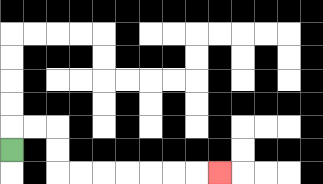{'start': '[0, 6]', 'end': '[9, 7]', 'path_directions': 'U,R,R,D,D,R,R,R,R,R,R,R', 'path_coordinates': '[[0, 6], [0, 5], [1, 5], [2, 5], [2, 6], [2, 7], [3, 7], [4, 7], [5, 7], [6, 7], [7, 7], [8, 7], [9, 7]]'}